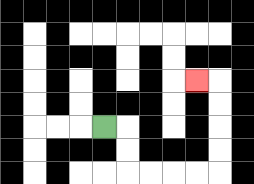{'start': '[4, 5]', 'end': '[8, 3]', 'path_directions': 'R,D,D,R,R,R,R,U,U,U,U,L', 'path_coordinates': '[[4, 5], [5, 5], [5, 6], [5, 7], [6, 7], [7, 7], [8, 7], [9, 7], [9, 6], [9, 5], [9, 4], [9, 3], [8, 3]]'}